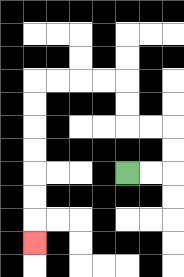{'start': '[5, 7]', 'end': '[1, 10]', 'path_directions': 'R,R,U,U,L,L,U,U,L,L,L,L,D,D,D,D,D,D,D', 'path_coordinates': '[[5, 7], [6, 7], [7, 7], [7, 6], [7, 5], [6, 5], [5, 5], [5, 4], [5, 3], [4, 3], [3, 3], [2, 3], [1, 3], [1, 4], [1, 5], [1, 6], [1, 7], [1, 8], [1, 9], [1, 10]]'}